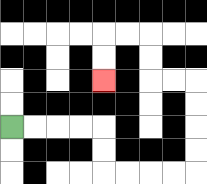{'start': '[0, 5]', 'end': '[4, 3]', 'path_directions': 'R,R,R,R,D,D,R,R,R,R,U,U,U,U,L,L,U,U,L,L,D,D', 'path_coordinates': '[[0, 5], [1, 5], [2, 5], [3, 5], [4, 5], [4, 6], [4, 7], [5, 7], [6, 7], [7, 7], [8, 7], [8, 6], [8, 5], [8, 4], [8, 3], [7, 3], [6, 3], [6, 2], [6, 1], [5, 1], [4, 1], [4, 2], [4, 3]]'}